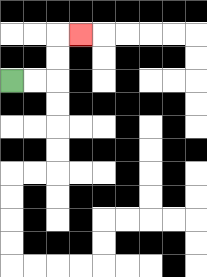{'start': '[0, 3]', 'end': '[3, 1]', 'path_directions': 'R,R,U,U,R', 'path_coordinates': '[[0, 3], [1, 3], [2, 3], [2, 2], [2, 1], [3, 1]]'}